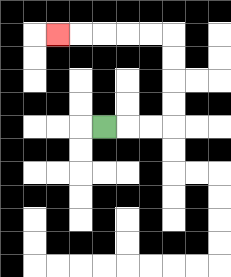{'start': '[4, 5]', 'end': '[2, 1]', 'path_directions': 'R,R,R,U,U,U,U,L,L,L,L,L', 'path_coordinates': '[[4, 5], [5, 5], [6, 5], [7, 5], [7, 4], [7, 3], [7, 2], [7, 1], [6, 1], [5, 1], [4, 1], [3, 1], [2, 1]]'}